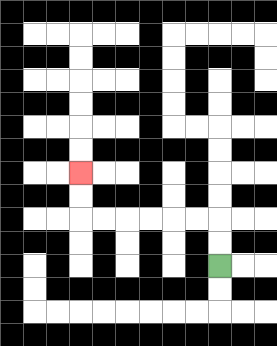{'start': '[9, 11]', 'end': '[3, 7]', 'path_directions': 'U,U,L,L,L,L,L,L,U,U', 'path_coordinates': '[[9, 11], [9, 10], [9, 9], [8, 9], [7, 9], [6, 9], [5, 9], [4, 9], [3, 9], [3, 8], [3, 7]]'}